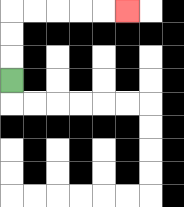{'start': '[0, 3]', 'end': '[5, 0]', 'path_directions': 'U,U,U,R,R,R,R,R', 'path_coordinates': '[[0, 3], [0, 2], [0, 1], [0, 0], [1, 0], [2, 0], [3, 0], [4, 0], [5, 0]]'}